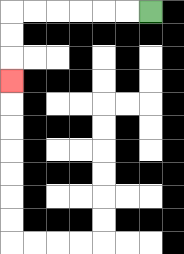{'start': '[6, 0]', 'end': '[0, 3]', 'path_directions': 'L,L,L,L,L,L,D,D,D', 'path_coordinates': '[[6, 0], [5, 0], [4, 0], [3, 0], [2, 0], [1, 0], [0, 0], [0, 1], [0, 2], [0, 3]]'}